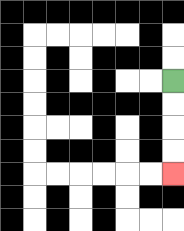{'start': '[7, 3]', 'end': '[7, 7]', 'path_directions': 'D,D,D,D', 'path_coordinates': '[[7, 3], [7, 4], [7, 5], [7, 6], [7, 7]]'}